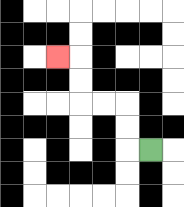{'start': '[6, 6]', 'end': '[2, 2]', 'path_directions': 'L,U,U,L,L,U,U,L', 'path_coordinates': '[[6, 6], [5, 6], [5, 5], [5, 4], [4, 4], [3, 4], [3, 3], [3, 2], [2, 2]]'}